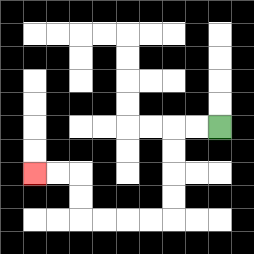{'start': '[9, 5]', 'end': '[1, 7]', 'path_directions': 'L,L,D,D,D,D,L,L,L,L,U,U,L,L', 'path_coordinates': '[[9, 5], [8, 5], [7, 5], [7, 6], [7, 7], [7, 8], [7, 9], [6, 9], [5, 9], [4, 9], [3, 9], [3, 8], [3, 7], [2, 7], [1, 7]]'}